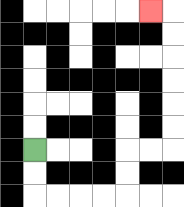{'start': '[1, 6]', 'end': '[6, 0]', 'path_directions': 'D,D,R,R,R,R,U,U,R,R,U,U,U,U,U,U,L', 'path_coordinates': '[[1, 6], [1, 7], [1, 8], [2, 8], [3, 8], [4, 8], [5, 8], [5, 7], [5, 6], [6, 6], [7, 6], [7, 5], [7, 4], [7, 3], [7, 2], [7, 1], [7, 0], [6, 0]]'}